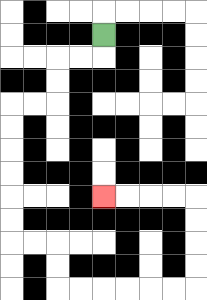{'start': '[4, 1]', 'end': '[4, 8]', 'path_directions': 'D,L,L,D,D,L,L,D,D,D,D,D,D,R,R,D,D,R,R,R,R,R,R,U,U,U,U,L,L,L,L', 'path_coordinates': '[[4, 1], [4, 2], [3, 2], [2, 2], [2, 3], [2, 4], [1, 4], [0, 4], [0, 5], [0, 6], [0, 7], [0, 8], [0, 9], [0, 10], [1, 10], [2, 10], [2, 11], [2, 12], [3, 12], [4, 12], [5, 12], [6, 12], [7, 12], [8, 12], [8, 11], [8, 10], [8, 9], [8, 8], [7, 8], [6, 8], [5, 8], [4, 8]]'}